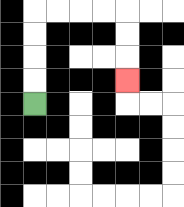{'start': '[1, 4]', 'end': '[5, 3]', 'path_directions': 'U,U,U,U,R,R,R,R,D,D,D', 'path_coordinates': '[[1, 4], [1, 3], [1, 2], [1, 1], [1, 0], [2, 0], [3, 0], [4, 0], [5, 0], [5, 1], [5, 2], [5, 3]]'}